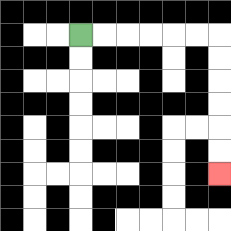{'start': '[3, 1]', 'end': '[9, 7]', 'path_directions': 'R,R,R,R,R,R,D,D,D,D,D,D', 'path_coordinates': '[[3, 1], [4, 1], [5, 1], [6, 1], [7, 1], [8, 1], [9, 1], [9, 2], [9, 3], [9, 4], [9, 5], [9, 6], [9, 7]]'}